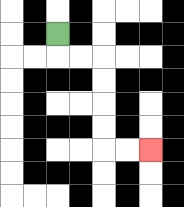{'start': '[2, 1]', 'end': '[6, 6]', 'path_directions': 'D,R,R,D,D,D,D,R,R', 'path_coordinates': '[[2, 1], [2, 2], [3, 2], [4, 2], [4, 3], [4, 4], [4, 5], [4, 6], [5, 6], [6, 6]]'}